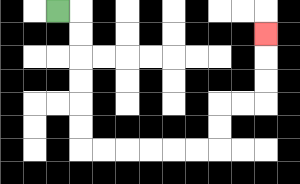{'start': '[2, 0]', 'end': '[11, 1]', 'path_directions': 'R,D,D,D,D,D,D,R,R,R,R,R,R,U,U,R,R,U,U,U', 'path_coordinates': '[[2, 0], [3, 0], [3, 1], [3, 2], [3, 3], [3, 4], [3, 5], [3, 6], [4, 6], [5, 6], [6, 6], [7, 6], [8, 6], [9, 6], [9, 5], [9, 4], [10, 4], [11, 4], [11, 3], [11, 2], [11, 1]]'}